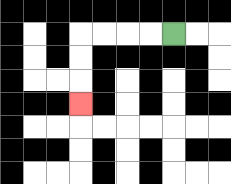{'start': '[7, 1]', 'end': '[3, 4]', 'path_directions': 'L,L,L,L,D,D,D', 'path_coordinates': '[[7, 1], [6, 1], [5, 1], [4, 1], [3, 1], [3, 2], [3, 3], [3, 4]]'}